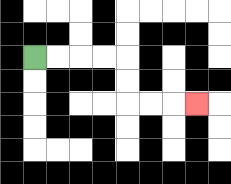{'start': '[1, 2]', 'end': '[8, 4]', 'path_directions': 'R,R,R,R,D,D,R,R,R', 'path_coordinates': '[[1, 2], [2, 2], [3, 2], [4, 2], [5, 2], [5, 3], [5, 4], [6, 4], [7, 4], [8, 4]]'}